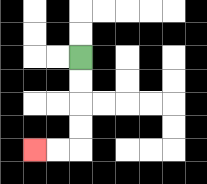{'start': '[3, 2]', 'end': '[1, 6]', 'path_directions': 'D,D,D,D,L,L', 'path_coordinates': '[[3, 2], [3, 3], [3, 4], [3, 5], [3, 6], [2, 6], [1, 6]]'}